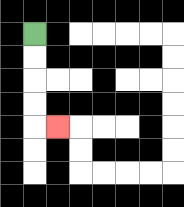{'start': '[1, 1]', 'end': '[2, 5]', 'path_directions': 'D,D,D,D,R', 'path_coordinates': '[[1, 1], [1, 2], [1, 3], [1, 4], [1, 5], [2, 5]]'}